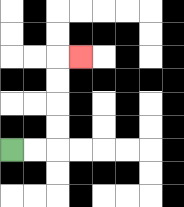{'start': '[0, 6]', 'end': '[3, 2]', 'path_directions': 'R,R,U,U,U,U,R', 'path_coordinates': '[[0, 6], [1, 6], [2, 6], [2, 5], [2, 4], [2, 3], [2, 2], [3, 2]]'}